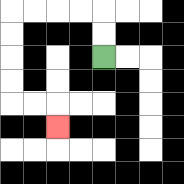{'start': '[4, 2]', 'end': '[2, 5]', 'path_directions': 'U,U,L,L,L,L,D,D,D,D,R,R,D', 'path_coordinates': '[[4, 2], [4, 1], [4, 0], [3, 0], [2, 0], [1, 0], [0, 0], [0, 1], [0, 2], [0, 3], [0, 4], [1, 4], [2, 4], [2, 5]]'}